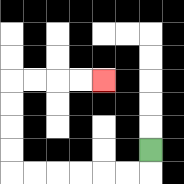{'start': '[6, 6]', 'end': '[4, 3]', 'path_directions': 'D,L,L,L,L,L,L,U,U,U,U,R,R,R,R', 'path_coordinates': '[[6, 6], [6, 7], [5, 7], [4, 7], [3, 7], [2, 7], [1, 7], [0, 7], [0, 6], [0, 5], [0, 4], [0, 3], [1, 3], [2, 3], [3, 3], [4, 3]]'}